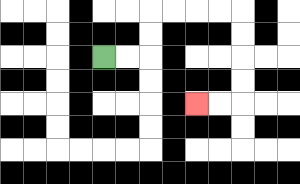{'start': '[4, 2]', 'end': '[8, 4]', 'path_directions': 'R,R,U,U,R,R,R,R,D,D,D,D,L,L', 'path_coordinates': '[[4, 2], [5, 2], [6, 2], [6, 1], [6, 0], [7, 0], [8, 0], [9, 0], [10, 0], [10, 1], [10, 2], [10, 3], [10, 4], [9, 4], [8, 4]]'}